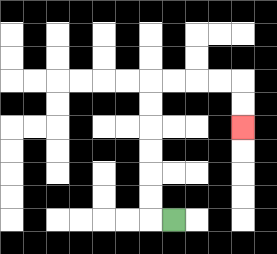{'start': '[7, 9]', 'end': '[10, 5]', 'path_directions': 'L,U,U,U,U,U,U,R,R,R,R,D,D', 'path_coordinates': '[[7, 9], [6, 9], [6, 8], [6, 7], [6, 6], [6, 5], [6, 4], [6, 3], [7, 3], [8, 3], [9, 3], [10, 3], [10, 4], [10, 5]]'}